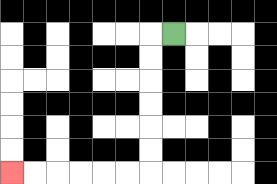{'start': '[7, 1]', 'end': '[0, 7]', 'path_directions': 'L,D,D,D,D,D,D,L,L,L,L,L,L', 'path_coordinates': '[[7, 1], [6, 1], [6, 2], [6, 3], [6, 4], [6, 5], [6, 6], [6, 7], [5, 7], [4, 7], [3, 7], [2, 7], [1, 7], [0, 7]]'}